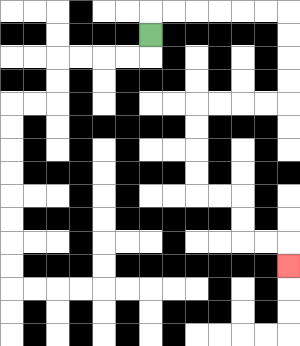{'start': '[6, 1]', 'end': '[12, 11]', 'path_directions': 'U,R,R,R,R,R,R,D,D,D,D,L,L,L,L,D,D,D,D,R,R,D,D,R,R,D', 'path_coordinates': '[[6, 1], [6, 0], [7, 0], [8, 0], [9, 0], [10, 0], [11, 0], [12, 0], [12, 1], [12, 2], [12, 3], [12, 4], [11, 4], [10, 4], [9, 4], [8, 4], [8, 5], [8, 6], [8, 7], [8, 8], [9, 8], [10, 8], [10, 9], [10, 10], [11, 10], [12, 10], [12, 11]]'}